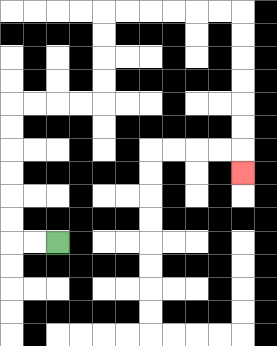{'start': '[2, 10]', 'end': '[10, 7]', 'path_directions': 'L,L,U,U,U,U,U,U,R,R,R,R,U,U,U,U,R,R,R,R,R,R,D,D,D,D,D,D,D', 'path_coordinates': '[[2, 10], [1, 10], [0, 10], [0, 9], [0, 8], [0, 7], [0, 6], [0, 5], [0, 4], [1, 4], [2, 4], [3, 4], [4, 4], [4, 3], [4, 2], [4, 1], [4, 0], [5, 0], [6, 0], [7, 0], [8, 0], [9, 0], [10, 0], [10, 1], [10, 2], [10, 3], [10, 4], [10, 5], [10, 6], [10, 7]]'}